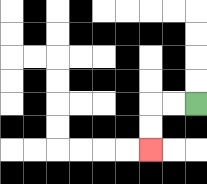{'start': '[8, 4]', 'end': '[6, 6]', 'path_directions': 'L,L,D,D', 'path_coordinates': '[[8, 4], [7, 4], [6, 4], [6, 5], [6, 6]]'}